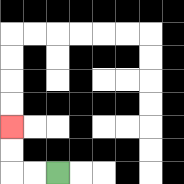{'start': '[2, 7]', 'end': '[0, 5]', 'path_directions': 'L,L,U,U', 'path_coordinates': '[[2, 7], [1, 7], [0, 7], [0, 6], [0, 5]]'}